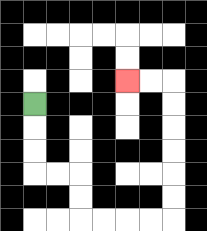{'start': '[1, 4]', 'end': '[5, 3]', 'path_directions': 'D,D,D,R,R,D,D,R,R,R,R,U,U,U,U,U,U,L,L', 'path_coordinates': '[[1, 4], [1, 5], [1, 6], [1, 7], [2, 7], [3, 7], [3, 8], [3, 9], [4, 9], [5, 9], [6, 9], [7, 9], [7, 8], [7, 7], [7, 6], [7, 5], [7, 4], [7, 3], [6, 3], [5, 3]]'}